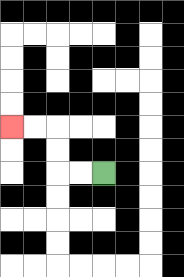{'start': '[4, 7]', 'end': '[0, 5]', 'path_directions': 'L,L,U,U,L,L', 'path_coordinates': '[[4, 7], [3, 7], [2, 7], [2, 6], [2, 5], [1, 5], [0, 5]]'}